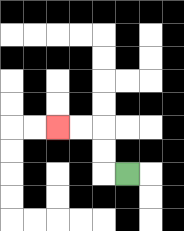{'start': '[5, 7]', 'end': '[2, 5]', 'path_directions': 'L,U,U,L,L', 'path_coordinates': '[[5, 7], [4, 7], [4, 6], [4, 5], [3, 5], [2, 5]]'}